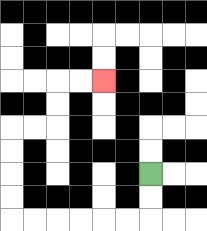{'start': '[6, 7]', 'end': '[4, 3]', 'path_directions': 'D,D,L,L,L,L,L,L,U,U,U,U,R,R,U,U,R,R', 'path_coordinates': '[[6, 7], [6, 8], [6, 9], [5, 9], [4, 9], [3, 9], [2, 9], [1, 9], [0, 9], [0, 8], [0, 7], [0, 6], [0, 5], [1, 5], [2, 5], [2, 4], [2, 3], [3, 3], [4, 3]]'}